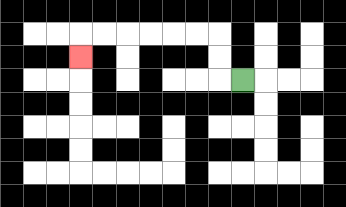{'start': '[10, 3]', 'end': '[3, 2]', 'path_directions': 'L,U,U,L,L,L,L,L,L,D', 'path_coordinates': '[[10, 3], [9, 3], [9, 2], [9, 1], [8, 1], [7, 1], [6, 1], [5, 1], [4, 1], [3, 1], [3, 2]]'}